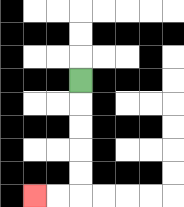{'start': '[3, 3]', 'end': '[1, 8]', 'path_directions': 'D,D,D,D,D,L,L', 'path_coordinates': '[[3, 3], [3, 4], [3, 5], [3, 6], [3, 7], [3, 8], [2, 8], [1, 8]]'}